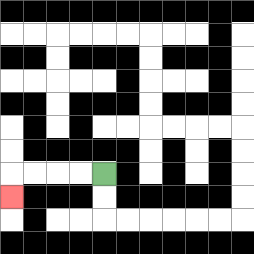{'start': '[4, 7]', 'end': '[0, 8]', 'path_directions': 'L,L,L,L,D', 'path_coordinates': '[[4, 7], [3, 7], [2, 7], [1, 7], [0, 7], [0, 8]]'}